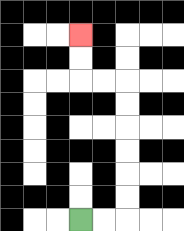{'start': '[3, 9]', 'end': '[3, 1]', 'path_directions': 'R,R,U,U,U,U,U,U,L,L,U,U', 'path_coordinates': '[[3, 9], [4, 9], [5, 9], [5, 8], [5, 7], [5, 6], [5, 5], [5, 4], [5, 3], [4, 3], [3, 3], [3, 2], [3, 1]]'}